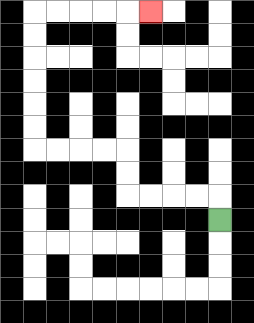{'start': '[9, 9]', 'end': '[6, 0]', 'path_directions': 'U,L,L,L,L,U,U,L,L,L,L,U,U,U,U,U,U,R,R,R,R,R', 'path_coordinates': '[[9, 9], [9, 8], [8, 8], [7, 8], [6, 8], [5, 8], [5, 7], [5, 6], [4, 6], [3, 6], [2, 6], [1, 6], [1, 5], [1, 4], [1, 3], [1, 2], [1, 1], [1, 0], [2, 0], [3, 0], [4, 0], [5, 0], [6, 0]]'}